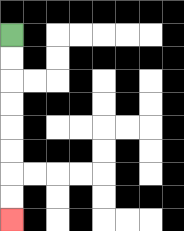{'start': '[0, 1]', 'end': '[0, 9]', 'path_directions': 'D,D,D,D,D,D,D,D', 'path_coordinates': '[[0, 1], [0, 2], [0, 3], [0, 4], [0, 5], [0, 6], [0, 7], [0, 8], [0, 9]]'}